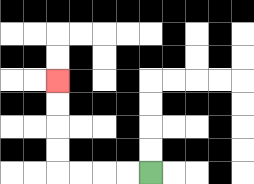{'start': '[6, 7]', 'end': '[2, 3]', 'path_directions': 'L,L,L,L,U,U,U,U', 'path_coordinates': '[[6, 7], [5, 7], [4, 7], [3, 7], [2, 7], [2, 6], [2, 5], [2, 4], [2, 3]]'}